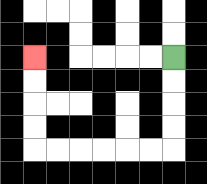{'start': '[7, 2]', 'end': '[1, 2]', 'path_directions': 'D,D,D,D,L,L,L,L,L,L,U,U,U,U', 'path_coordinates': '[[7, 2], [7, 3], [7, 4], [7, 5], [7, 6], [6, 6], [5, 6], [4, 6], [3, 6], [2, 6], [1, 6], [1, 5], [1, 4], [1, 3], [1, 2]]'}